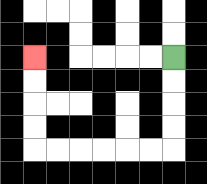{'start': '[7, 2]', 'end': '[1, 2]', 'path_directions': 'D,D,D,D,L,L,L,L,L,L,U,U,U,U', 'path_coordinates': '[[7, 2], [7, 3], [7, 4], [7, 5], [7, 6], [6, 6], [5, 6], [4, 6], [3, 6], [2, 6], [1, 6], [1, 5], [1, 4], [1, 3], [1, 2]]'}